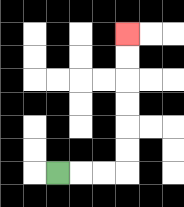{'start': '[2, 7]', 'end': '[5, 1]', 'path_directions': 'R,R,R,U,U,U,U,U,U', 'path_coordinates': '[[2, 7], [3, 7], [4, 7], [5, 7], [5, 6], [5, 5], [5, 4], [5, 3], [5, 2], [5, 1]]'}